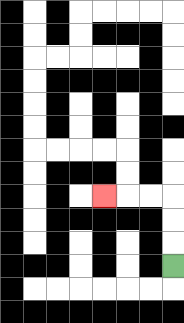{'start': '[7, 11]', 'end': '[4, 8]', 'path_directions': 'U,U,U,L,L,L', 'path_coordinates': '[[7, 11], [7, 10], [7, 9], [7, 8], [6, 8], [5, 8], [4, 8]]'}